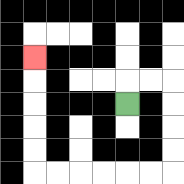{'start': '[5, 4]', 'end': '[1, 2]', 'path_directions': 'U,R,R,D,D,D,D,L,L,L,L,L,L,U,U,U,U,U', 'path_coordinates': '[[5, 4], [5, 3], [6, 3], [7, 3], [7, 4], [7, 5], [7, 6], [7, 7], [6, 7], [5, 7], [4, 7], [3, 7], [2, 7], [1, 7], [1, 6], [1, 5], [1, 4], [1, 3], [1, 2]]'}